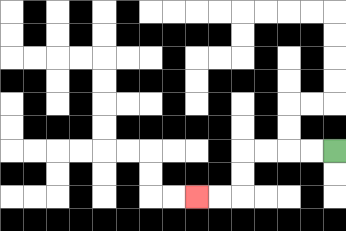{'start': '[14, 6]', 'end': '[8, 8]', 'path_directions': 'L,L,L,L,D,D,L,L', 'path_coordinates': '[[14, 6], [13, 6], [12, 6], [11, 6], [10, 6], [10, 7], [10, 8], [9, 8], [8, 8]]'}